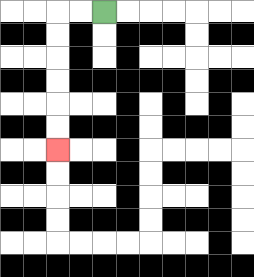{'start': '[4, 0]', 'end': '[2, 6]', 'path_directions': 'L,L,D,D,D,D,D,D', 'path_coordinates': '[[4, 0], [3, 0], [2, 0], [2, 1], [2, 2], [2, 3], [2, 4], [2, 5], [2, 6]]'}